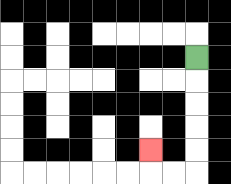{'start': '[8, 2]', 'end': '[6, 6]', 'path_directions': 'D,D,D,D,D,L,L,U', 'path_coordinates': '[[8, 2], [8, 3], [8, 4], [8, 5], [8, 6], [8, 7], [7, 7], [6, 7], [6, 6]]'}